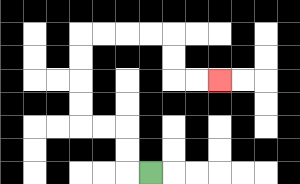{'start': '[6, 7]', 'end': '[9, 3]', 'path_directions': 'L,U,U,L,L,U,U,U,U,R,R,R,R,D,D,R,R', 'path_coordinates': '[[6, 7], [5, 7], [5, 6], [5, 5], [4, 5], [3, 5], [3, 4], [3, 3], [3, 2], [3, 1], [4, 1], [5, 1], [6, 1], [7, 1], [7, 2], [7, 3], [8, 3], [9, 3]]'}